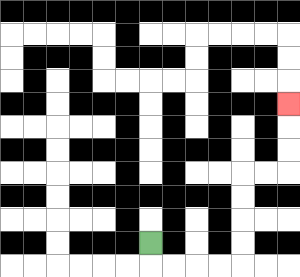{'start': '[6, 10]', 'end': '[12, 4]', 'path_directions': 'D,R,R,R,R,U,U,U,U,R,R,U,U,U', 'path_coordinates': '[[6, 10], [6, 11], [7, 11], [8, 11], [9, 11], [10, 11], [10, 10], [10, 9], [10, 8], [10, 7], [11, 7], [12, 7], [12, 6], [12, 5], [12, 4]]'}